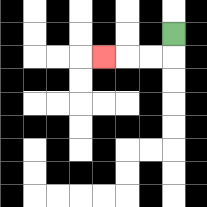{'start': '[7, 1]', 'end': '[4, 2]', 'path_directions': 'D,L,L,L', 'path_coordinates': '[[7, 1], [7, 2], [6, 2], [5, 2], [4, 2]]'}